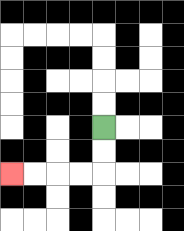{'start': '[4, 5]', 'end': '[0, 7]', 'path_directions': 'D,D,L,L,L,L', 'path_coordinates': '[[4, 5], [4, 6], [4, 7], [3, 7], [2, 7], [1, 7], [0, 7]]'}